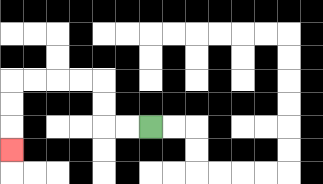{'start': '[6, 5]', 'end': '[0, 6]', 'path_directions': 'L,L,U,U,L,L,L,L,D,D,D', 'path_coordinates': '[[6, 5], [5, 5], [4, 5], [4, 4], [4, 3], [3, 3], [2, 3], [1, 3], [0, 3], [0, 4], [0, 5], [0, 6]]'}